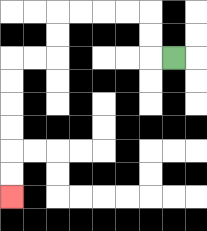{'start': '[7, 2]', 'end': '[0, 8]', 'path_directions': 'L,U,U,L,L,L,L,D,D,L,L,D,D,D,D,D,D', 'path_coordinates': '[[7, 2], [6, 2], [6, 1], [6, 0], [5, 0], [4, 0], [3, 0], [2, 0], [2, 1], [2, 2], [1, 2], [0, 2], [0, 3], [0, 4], [0, 5], [0, 6], [0, 7], [0, 8]]'}